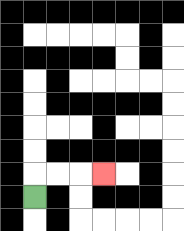{'start': '[1, 8]', 'end': '[4, 7]', 'path_directions': 'U,R,R,R', 'path_coordinates': '[[1, 8], [1, 7], [2, 7], [3, 7], [4, 7]]'}